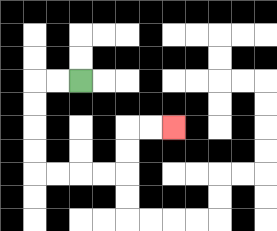{'start': '[3, 3]', 'end': '[7, 5]', 'path_directions': 'L,L,D,D,D,D,R,R,R,R,U,U,R,R', 'path_coordinates': '[[3, 3], [2, 3], [1, 3], [1, 4], [1, 5], [1, 6], [1, 7], [2, 7], [3, 7], [4, 7], [5, 7], [5, 6], [5, 5], [6, 5], [7, 5]]'}